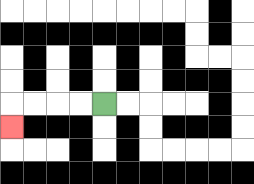{'start': '[4, 4]', 'end': '[0, 5]', 'path_directions': 'L,L,L,L,D', 'path_coordinates': '[[4, 4], [3, 4], [2, 4], [1, 4], [0, 4], [0, 5]]'}